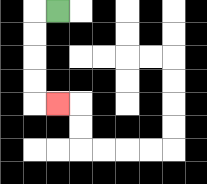{'start': '[2, 0]', 'end': '[2, 4]', 'path_directions': 'L,D,D,D,D,R', 'path_coordinates': '[[2, 0], [1, 0], [1, 1], [1, 2], [1, 3], [1, 4], [2, 4]]'}